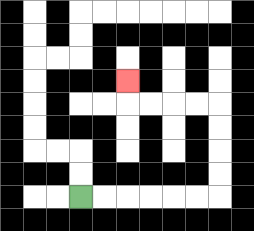{'start': '[3, 8]', 'end': '[5, 3]', 'path_directions': 'R,R,R,R,R,R,U,U,U,U,L,L,L,L,U', 'path_coordinates': '[[3, 8], [4, 8], [5, 8], [6, 8], [7, 8], [8, 8], [9, 8], [9, 7], [9, 6], [9, 5], [9, 4], [8, 4], [7, 4], [6, 4], [5, 4], [5, 3]]'}